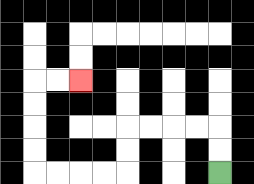{'start': '[9, 7]', 'end': '[3, 3]', 'path_directions': 'U,U,L,L,L,L,D,D,L,L,L,L,U,U,U,U,R,R', 'path_coordinates': '[[9, 7], [9, 6], [9, 5], [8, 5], [7, 5], [6, 5], [5, 5], [5, 6], [5, 7], [4, 7], [3, 7], [2, 7], [1, 7], [1, 6], [1, 5], [1, 4], [1, 3], [2, 3], [3, 3]]'}